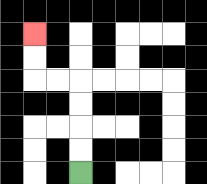{'start': '[3, 7]', 'end': '[1, 1]', 'path_directions': 'U,U,U,U,L,L,U,U', 'path_coordinates': '[[3, 7], [3, 6], [3, 5], [3, 4], [3, 3], [2, 3], [1, 3], [1, 2], [1, 1]]'}